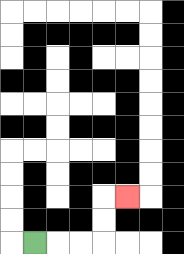{'start': '[1, 10]', 'end': '[5, 8]', 'path_directions': 'R,R,R,U,U,R', 'path_coordinates': '[[1, 10], [2, 10], [3, 10], [4, 10], [4, 9], [4, 8], [5, 8]]'}